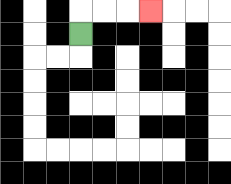{'start': '[3, 1]', 'end': '[6, 0]', 'path_directions': 'U,R,R,R', 'path_coordinates': '[[3, 1], [3, 0], [4, 0], [5, 0], [6, 0]]'}